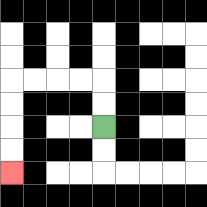{'start': '[4, 5]', 'end': '[0, 7]', 'path_directions': 'U,U,L,L,L,L,D,D,D,D', 'path_coordinates': '[[4, 5], [4, 4], [4, 3], [3, 3], [2, 3], [1, 3], [0, 3], [0, 4], [0, 5], [0, 6], [0, 7]]'}